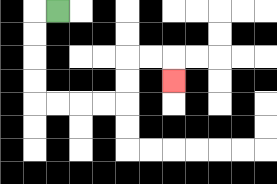{'start': '[2, 0]', 'end': '[7, 3]', 'path_directions': 'L,D,D,D,D,R,R,R,R,U,U,R,R,D', 'path_coordinates': '[[2, 0], [1, 0], [1, 1], [1, 2], [1, 3], [1, 4], [2, 4], [3, 4], [4, 4], [5, 4], [5, 3], [5, 2], [6, 2], [7, 2], [7, 3]]'}